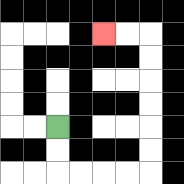{'start': '[2, 5]', 'end': '[4, 1]', 'path_directions': 'D,D,R,R,R,R,U,U,U,U,U,U,L,L', 'path_coordinates': '[[2, 5], [2, 6], [2, 7], [3, 7], [4, 7], [5, 7], [6, 7], [6, 6], [6, 5], [6, 4], [6, 3], [6, 2], [6, 1], [5, 1], [4, 1]]'}